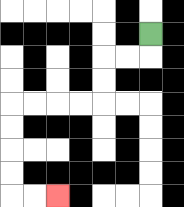{'start': '[6, 1]', 'end': '[2, 8]', 'path_directions': 'D,L,L,D,D,L,L,L,L,D,D,D,D,R,R', 'path_coordinates': '[[6, 1], [6, 2], [5, 2], [4, 2], [4, 3], [4, 4], [3, 4], [2, 4], [1, 4], [0, 4], [0, 5], [0, 6], [0, 7], [0, 8], [1, 8], [2, 8]]'}